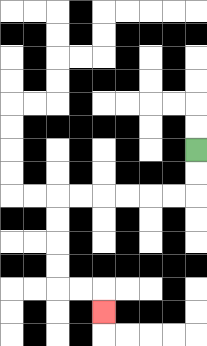{'start': '[8, 6]', 'end': '[4, 13]', 'path_directions': 'D,D,L,L,L,L,L,L,D,D,D,D,R,R,D', 'path_coordinates': '[[8, 6], [8, 7], [8, 8], [7, 8], [6, 8], [5, 8], [4, 8], [3, 8], [2, 8], [2, 9], [2, 10], [2, 11], [2, 12], [3, 12], [4, 12], [4, 13]]'}